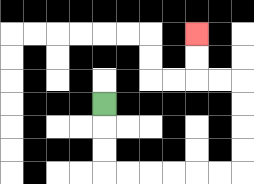{'start': '[4, 4]', 'end': '[8, 1]', 'path_directions': 'D,D,D,R,R,R,R,R,R,U,U,U,U,L,L,U,U', 'path_coordinates': '[[4, 4], [4, 5], [4, 6], [4, 7], [5, 7], [6, 7], [7, 7], [8, 7], [9, 7], [10, 7], [10, 6], [10, 5], [10, 4], [10, 3], [9, 3], [8, 3], [8, 2], [8, 1]]'}